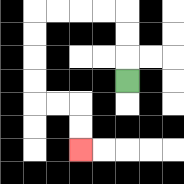{'start': '[5, 3]', 'end': '[3, 6]', 'path_directions': 'U,U,U,L,L,L,L,D,D,D,D,R,R,D,D', 'path_coordinates': '[[5, 3], [5, 2], [5, 1], [5, 0], [4, 0], [3, 0], [2, 0], [1, 0], [1, 1], [1, 2], [1, 3], [1, 4], [2, 4], [3, 4], [3, 5], [3, 6]]'}